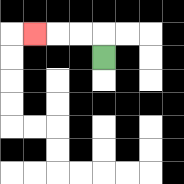{'start': '[4, 2]', 'end': '[1, 1]', 'path_directions': 'U,L,L,L', 'path_coordinates': '[[4, 2], [4, 1], [3, 1], [2, 1], [1, 1]]'}